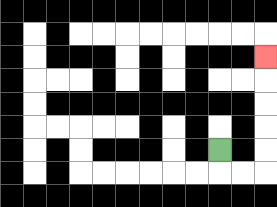{'start': '[9, 6]', 'end': '[11, 2]', 'path_directions': 'D,R,R,U,U,U,U,U', 'path_coordinates': '[[9, 6], [9, 7], [10, 7], [11, 7], [11, 6], [11, 5], [11, 4], [11, 3], [11, 2]]'}